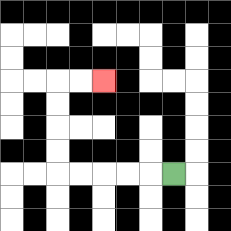{'start': '[7, 7]', 'end': '[4, 3]', 'path_directions': 'L,L,L,L,L,U,U,U,U,R,R', 'path_coordinates': '[[7, 7], [6, 7], [5, 7], [4, 7], [3, 7], [2, 7], [2, 6], [2, 5], [2, 4], [2, 3], [3, 3], [4, 3]]'}